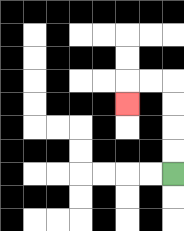{'start': '[7, 7]', 'end': '[5, 4]', 'path_directions': 'U,U,U,U,L,L,D', 'path_coordinates': '[[7, 7], [7, 6], [7, 5], [7, 4], [7, 3], [6, 3], [5, 3], [5, 4]]'}